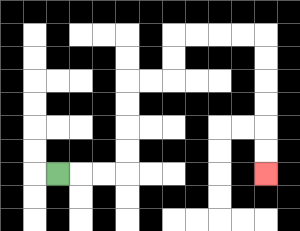{'start': '[2, 7]', 'end': '[11, 7]', 'path_directions': 'R,R,R,U,U,U,U,R,R,U,U,R,R,R,R,D,D,D,D,D,D', 'path_coordinates': '[[2, 7], [3, 7], [4, 7], [5, 7], [5, 6], [5, 5], [5, 4], [5, 3], [6, 3], [7, 3], [7, 2], [7, 1], [8, 1], [9, 1], [10, 1], [11, 1], [11, 2], [11, 3], [11, 4], [11, 5], [11, 6], [11, 7]]'}